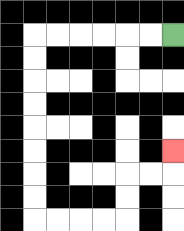{'start': '[7, 1]', 'end': '[7, 6]', 'path_directions': 'L,L,L,L,L,L,D,D,D,D,D,D,D,D,R,R,R,R,U,U,R,R,U', 'path_coordinates': '[[7, 1], [6, 1], [5, 1], [4, 1], [3, 1], [2, 1], [1, 1], [1, 2], [1, 3], [1, 4], [1, 5], [1, 6], [1, 7], [1, 8], [1, 9], [2, 9], [3, 9], [4, 9], [5, 9], [5, 8], [5, 7], [6, 7], [7, 7], [7, 6]]'}